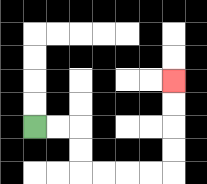{'start': '[1, 5]', 'end': '[7, 3]', 'path_directions': 'R,R,D,D,R,R,R,R,U,U,U,U', 'path_coordinates': '[[1, 5], [2, 5], [3, 5], [3, 6], [3, 7], [4, 7], [5, 7], [6, 7], [7, 7], [7, 6], [7, 5], [7, 4], [7, 3]]'}